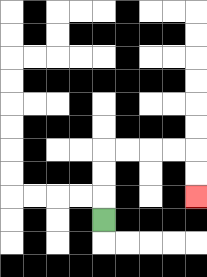{'start': '[4, 9]', 'end': '[8, 8]', 'path_directions': 'U,U,U,R,R,R,R,D,D', 'path_coordinates': '[[4, 9], [4, 8], [4, 7], [4, 6], [5, 6], [6, 6], [7, 6], [8, 6], [8, 7], [8, 8]]'}